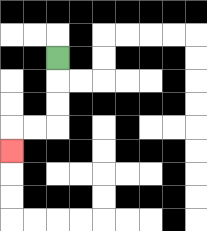{'start': '[2, 2]', 'end': '[0, 6]', 'path_directions': 'D,D,D,L,L,D', 'path_coordinates': '[[2, 2], [2, 3], [2, 4], [2, 5], [1, 5], [0, 5], [0, 6]]'}